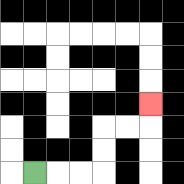{'start': '[1, 7]', 'end': '[6, 4]', 'path_directions': 'R,R,R,U,U,R,R,U', 'path_coordinates': '[[1, 7], [2, 7], [3, 7], [4, 7], [4, 6], [4, 5], [5, 5], [6, 5], [6, 4]]'}